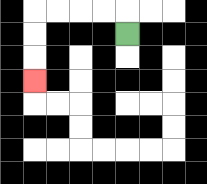{'start': '[5, 1]', 'end': '[1, 3]', 'path_directions': 'U,L,L,L,L,D,D,D', 'path_coordinates': '[[5, 1], [5, 0], [4, 0], [3, 0], [2, 0], [1, 0], [1, 1], [1, 2], [1, 3]]'}